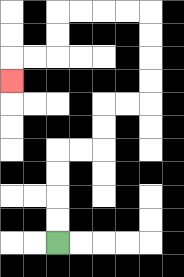{'start': '[2, 10]', 'end': '[0, 3]', 'path_directions': 'U,U,U,U,R,R,U,U,R,R,U,U,U,U,L,L,L,L,D,D,L,L,D', 'path_coordinates': '[[2, 10], [2, 9], [2, 8], [2, 7], [2, 6], [3, 6], [4, 6], [4, 5], [4, 4], [5, 4], [6, 4], [6, 3], [6, 2], [6, 1], [6, 0], [5, 0], [4, 0], [3, 0], [2, 0], [2, 1], [2, 2], [1, 2], [0, 2], [0, 3]]'}